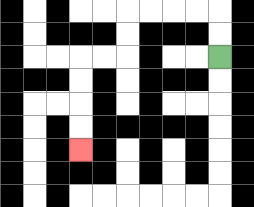{'start': '[9, 2]', 'end': '[3, 6]', 'path_directions': 'U,U,L,L,L,L,D,D,L,L,D,D,D,D', 'path_coordinates': '[[9, 2], [9, 1], [9, 0], [8, 0], [7, 0], [6, 0], [5, 0], [5, 1], [5, 2], [4, 2], [3, 2], [3, 3], [3, 4], [3, 5], [3, 6]]'}